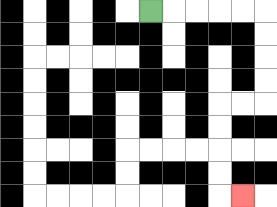{'start': '[6, 0]', 'end': '[10, 8]', 'path_directions': 'R,R,R,R,R,D,D,D,D,L,L,D,D,D,D,R', 'path_coordinates': '[[6, 0], [7, 0], [8, 0], [9, 0], [10, 0], [11, 0], [11, 1], [11, 2], [11, 3], [11, 4], [10, 4], [9, 4], [9, 5], [9, 6], [9, 7], [9, 8], [10, 8]]'}